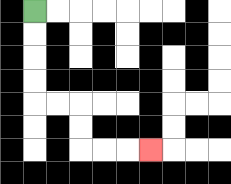{'start': '[1, 0]', 'end': '[6, 6]', 'path_directions': 'D,D,D,D,R,R,D,D,R,R,R', 'path_coordinates': '[[1, 0], [1, 1], [1, 2], [1, 3], [1, 4], [2, 4], [3, 4], [3, 5], [3, 6], [4, 6], [5, 6], [6, 6]]'}